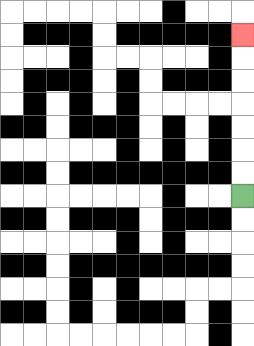{'start': '[10, 8]', 'end': '[10, 1]', 'path_directions': 'U,U,U,U,U,U,U', 'path_coordinates': '[[10, 8], [10, 7], [10, 6], [10, 5], [10, 4], [10, 3], [10, 2], [10, 1]]'}